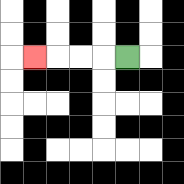{'start': '[5, 2]', 'end': '[1, 2]', 'path_directions': 'L,L,L,L', 'path_coordinates': '[[5, 2], [4, 2], [3, 2], [2, 2], [1, 2]]'}